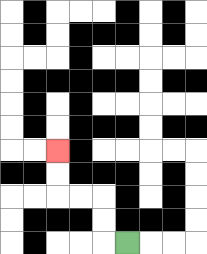{'start': '[5, 10]', 'end': '[2, 6]', 'path_directions': 'L,U,U,L,L,U,U', 'path_coordinates': '[[5, 10], [4, 10], [4, 9], [4, 8], [3, 8], [2, 8], [2, 7], [2, 6]]'}